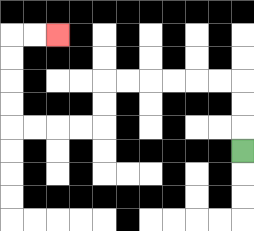{'start': '[10, 6]', 'end': '[2, 1]', 'path_directions': 'U,U,U,L,L,L,L,L,L,D,D,L,L,L,L,U,U,U,U,R,R', 'path_coordinates': '[[10, 6], [10, 5], [10, 4], [10, 3], [9, 3], [8, 3], [7, 3], [6, 3], [5, 3], [4, 3], [4, 4], [4, 5], [3, 5], [2, 5], [1, 5], [0, 5], [0, 4], [0, 3], [0, 2], [0, 1], [1, 1], [2, 1]]'}